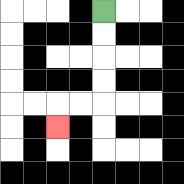{'start': '[4, 0]', 'end': '[2, 5]', 'path_directions': 'D,D,D,D,L,L,D', 'path_coordinates': '[[4, 0], [4, 1], [4, 2], [4, 3], [4, 4], [3, 4], [2, 4], [2, 5]]'}